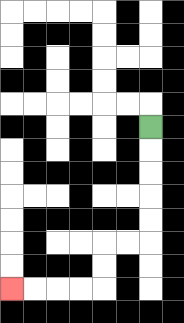{'start': '[6, 5]', 'end': '[0, 12]', 'path_directions': 'D,D,D,D,D,L,L,D,D,L,L,L,L', 'path_coordinates': '[[6, 5], [6, 6], [6, 7], [6, 8], [6, 9], [6, 10], [5, 10], [4, 10], [4, 11], [4, 12], [3, 12], [2, 12], [1, 12], [0, 12]]'}